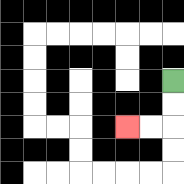{'start': '[7, 3]', 'end': '[5, 5]', 'path_directions': 'D,D,L,L', 'path_coordinates': '[[7, 3], [7, 4], [7, 5], [6, 5], [5, 5]]'}